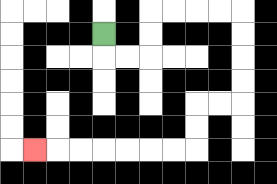{'start': '[4, 1]', 'end': '[1, 6]', 'path_directions': 'D,R,R,U,U,R,R,R,R,D,D,D,D,L,L,D,D,L,L,L,L,L,L,L', 'path_coordinates': '[[4, 1], [4, 2], [5, 2], [6, 2], [6, 1], [6, 0], [7, 0], [8, 0], [9, 0], [10, 0], [10, 1], [10, 2], [10, 3], [10, 4], [9, 4], [8, 4], [8, 5], [8, 6], [7, 6], [6, 6], [5, 6], [4, 6], [3, 6], [2, 6], [1, 6]]'}